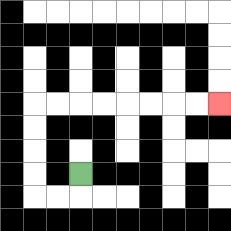{'start': '[3, 7]', 'end': '[9, 4]', 'path_directions': 'D,L,L,U,U,U,U,R,R,R,R,R,R,R,R', 'path_coordinates': '[[3, 7], [3, 8], [2, 8], [1, 8], [1, 7], [1, 6], [1, 5], [1, 4], [2, 4], [3, 4], [4, 4], [5, 4], [6, 4], [7, 4], [8, 4], [9, 4]]'}